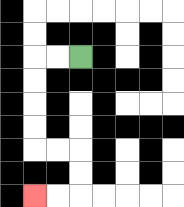{'start': '[3, 2]', 'end': '[1, 8]', 'path_directions': 'L,L,D,D,D,D,R,R,D,D,L,L', 'path_coordinates': '[[3, 2], [2, 2], [1, 2], [1, 3], [1, 4], [1, 5], [1, 6], [2, 6], [3, 6], [3, 7], [3, 8], [2, 8], [1, 8]]'}